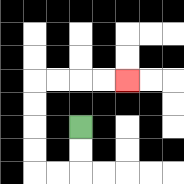{'start': '[3, 5]', 'end': '[5, 3]', 'path_directions': 'D,D,L,L,U,U,U,U,R,R,R,R', 'path_coordinates': '[[3, 5], [3, 6], [3, 7], [2, 7], [1, 7], [1, 6], [1, 5], [1, 4], [1, 3], [2, 3], [3, 3], [4, 3], [5, 3]]'}